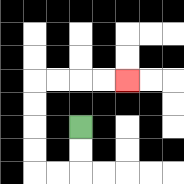{'start': '[3, 5]', 'end': '[5, 3]', 'path_directions': 'D,D,L,L,U,U,U,U,R,R,R,R', 'path_coordinates': '[[3, 5], [3, 6], [3, 7], [2, 7], [1, 7], [1, 6], [1, 5], [1, 4], [1, 3], [2, 3], [3, 3], [4, 3], [5, 3]]'}